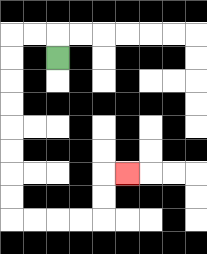{'start': '[2, 2]', 'end': '[5, 7]', 'path_directions': 'U,L,L,D,D,D,D,D,D,D,D,R,R,R,R,U,U,R', 'path_coordinates': '[[2, 2], [2, 1], [1, 1], [0, 1], [0, 2], [0, 3], [0, 4], [0, 5], [0, 6], [0, 7], [0, 8], [0, 9], [1, 9], [2, 9], [3, 9], [4, 9], [4, 8], [4, 7], [5, 7]]'}